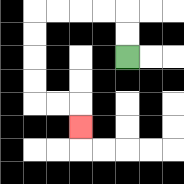{'start': '[5, 2]', 'end': '[3, 5]', 'path_directions': 'U,U,L,L,L,L,D,D,D,D,R,R,D', 'path_coordinates': '[[5, 2], [5, 1], [5, 0], [4, 0], [3, 0], [2, 0], [1, 0], [1, 1], [1, 2], [1, 3], [1, 4], [2, 4], [3, 4], [3, 5]]'}